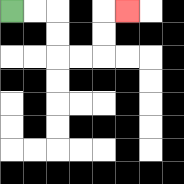{'start': '[0, 0]', 'end': '[5, 0]', 'path_directions': 'R,R,D,D,R,R,U,U,R', 'path_coordinates': '[[0, 0], [1, 0], [2, 0], [2, 1], [2, 2], [3, 2], [4, 2], [4, 1], [4, 0], [5, 0]]'}